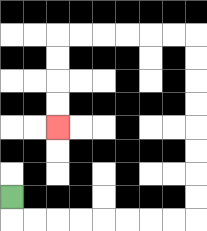{'start': '[0, 8]', 'end': '[2, 5]', 'path_directions': 'D,R,R,R,R,R,R,R,R,U,U,U,U,U,U,U,U,L,L,L,L,L,L,D,D,D,D', 'path_coordinates': '[[0, 8], [0, 9], [1, 9], [2, 9], [3, 9], [4, 9], [5, 9], [6, 9], [7, 9], [8, 9], [8, 8], [8, 7], [8, 6], [8, 5], [8, 4], [8, 3], [8, 2], [8, 1], [7, 1], [6, 1], [5, 1], [4, 1], [3, 1], [2, 1], [2, 2], [2, 3], [2, 4], [2, 5]]'}